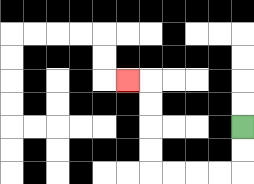{'start': '[10, 5]', 'end': '[5, 3]', 'path_directions': 'D,D,L,L,L,L,U,U,U,U,L', 'path_coordinates': '[[10, 5], [10, 6], [10, 7], [9, 7], [8, 7], [7, 7], [6, 7], [6, 6], [6, 5], [6, 4], [6, 3], [5, 3]]'}